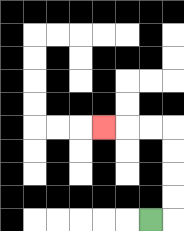{'start': '[6, 9]', 'end': '[4, 5]', 'path_directions': 'R,U,U,U,U,L,L,L', 'path_coordinates': '[[6, 9], [7, 9], [7, 8], [7, 7], [7, 6], [7, 5], [6, 5], [5, 5], [4, 5]]'}